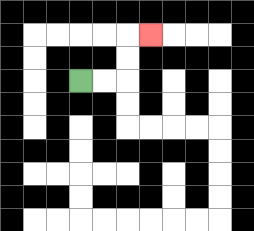{'start': '[3, 3]', 'end': '[6, 1]', 'path_directions': 'R,R,U,U,R', 'path_coordinates': '[[3, 3], [4, 3], [5, 3], [5, 2], [5, 1], [6, 1]]'}